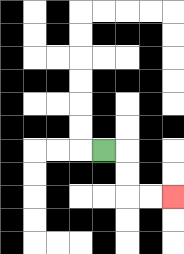{'start': '[4, 6]', 'end': '[7, 8]', 'path_directions': 'R,D,D,R,R', 'path_coordinates': '[[4, 6], [5, 6], [5, 7], [5, 8], [6, 8], [7, 8]]'}